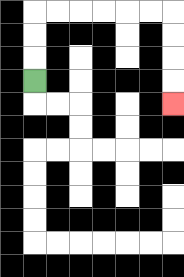{'start': '[1, 3]', 'end': '[7, 4]', 'path_directions': 'U,U,U,R,R,R,R,R,R,D,D,D,D', 'path_coordinates': '[[1, 3], [1, 2], [1, 1], [1, 0], [2, 0], [3, 0], [4, 0], [5, 0], [6, 0], [7, 0], [7, 1], [7, 2], [7, 3], [7, 4]]'}